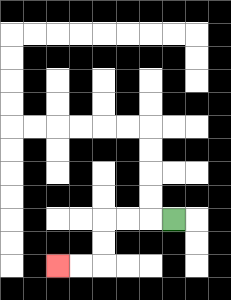{'start': '[7, 9]', 'end': '[2, 11]', 'path_directions': 'L,L,L,D,D,L,L', 'path_coordinates': '[[7, 9], [6, 9], [5, 9], [4, 9], [4, 10], [4, 11], [3, 11], [2, 11]]'}